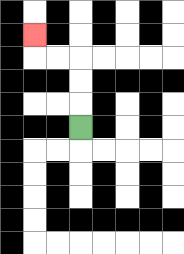{'start': '[3, 5]', 'end': '[1, 1]', 'path_directions': 'U,U,U,L,L,U', 'path_coordinates': '[[3, 5], [3, 4], [3, 3], [3, 2], [2, 2], [1, 2], [1, 1]]'}